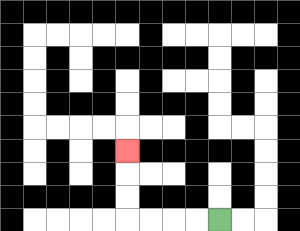{'start': '[9, 9]', 'end': '[5, 6]', 'path_directions': 'L,L,L,L,U,U,U', 'path_coordinates': '[[9, 9], [8, 9], [7, 9], [6, 9], [5, 9], [5, 8], [5, 7], [5, 6]]'}